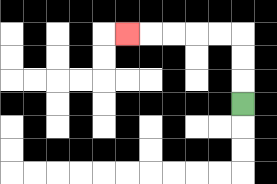{'start': '[10, 4]', 'end': '[5, 1]', 'path_directions': 'U,U,U,L,L,L,L,L', 'path_coordinates': '[[10, 4], [10, 3], [10, 2], [10, 1], [9, 1], [8, 1], [7, 1], [6, 1], [5, 1]]'}